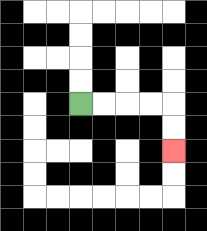{'start': '[3, 4]', 'end': '[7, 6]', 'path_directions': 'R,R,R,R,D,D', 'path_coordinates': '[[3, 4], [4, 4], [5, 4], [6, 4], [7, 4], [7, 5], [7, 6]]'}